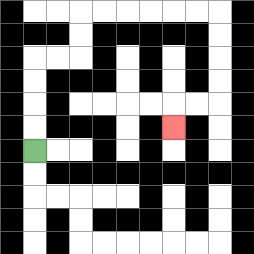{'start': '[1, 6]', 'end': '[7, 5]', 'path_directions': 'U,U,U,U,R,R,U,U,R,R,R,R,R,R,D,D,D,D,L,L,D', 'path_coordinates': '[[1, 6], [1, 5], [1, 4], [1, 3], [1, 2], [2, 2], [3, 2], [3, 1], [3, 0], [4, 0], [5, 0], [6, 0], [7, 0], [8, 0], [9, 0], [9, 1], [9, 2], [9, 3], [9, 4], [8, 4], [7, 4], [7, 5]]'}